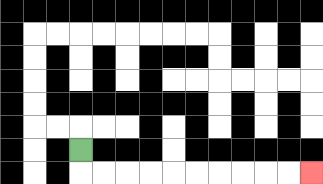{'start': '[3, 6]', 'end': '[13, 7]', 'path_directions': 'D,R,R,R,R,R,R,R,R,R,R', 'path_coordinates': '[[3, 6], [3, 7], [4, 7], [5, 7], [6, 7], [7, 7], [8, 7], [9, 7], [10, 7], [11, 7], [12, 7], [13, 7]]'}